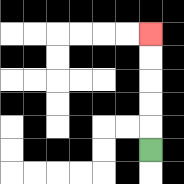{'start': '[6, 6]', 'end': '[6, 1]', 'path_directions': 'U,U,U,U,U', 'path_coordinates': '[[6, 6], [6, 5], [6, 4], [6, 3], [6, 2], [6, 1]]'}